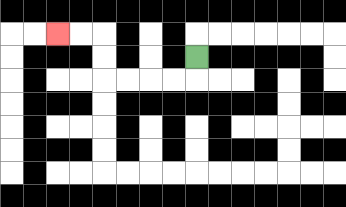{'start': '[8, 2]', 'end': '[2, 1]', 'path_directions': 'D,L,L,L,L,U,U,L,L', 'path_coordinates': '[[8, 2], [8, 3], [7, 3], [6, 3], [5, 3], [4, 3], [4, 2], [4, 1], [3, 1], [2, 1]]'}